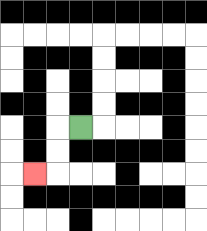{'start': '[3, 5]', 'end': '[1, 7]', 'path_directions': 'L,D,D,L', 'path_coordinates': '[[3, 5], [2, 5], [2, 6], [2, 7], [1, 7]]'}